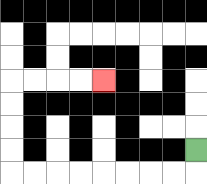{'start': '[8, 6]', 'end': '[4, 3]', 'path_directions': 'D,L,L,L,L,L,L,L,L,U,U,U,U,R,R,R,R', 'path_coordinates': '[[8, 6], [8, 7], [7, 7], [6, 7], [5, 7], [4, 7], [3, 7], [2, 7], [1, 7], [0, 7], [0, 6], [0, 5], [0, 4], [0, 3], [1, 3], [2, 3], [3, 3], [4, 3]]'}